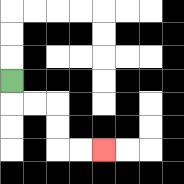{'start': '[0, 3]', 'end': '[4, 6]', 'path_directions': 'D,R,R,D,D,R,R', 'path_coordinates': '[[0, 3], [0, 4], [1, 4], [2, 4], [2, 5], [2, 6], [3, 6], [4, 6]]'}